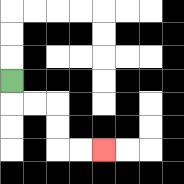{'start': '[0, 3]', 'end': '[4, 6]', 'path_directions': 'D,R,R,D,D,R,R', 'path_coordinates': '[[0, 3], [0, 4], [1, 4], [2, 4], [2, 5], [2, 6], [3, 6], [4, 6]]'}